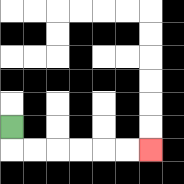{'start': '[0, 5]', 'end': '[6, 6]', 'path_directions': 'D,R,R,R,R,R,R', 'path_coordinates': '[[0, 5], [0, 6], [1, 6], [2, 6], [3, 6], [4, 6], [5, 6], [6, 6]]'}